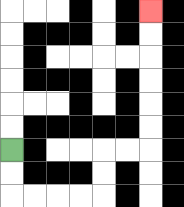{'start': '[0, 6]', 'end': '[6, 0]', 'path_directions': 'D,D,R,R,R,R,U,U,R,R,U,U,U,U,U,U', 'path_coordinates': '[[0, 6], [0, 7], [0, 8], [1, 8], [2, 8], [3, 8], [4, 8], [4, 7], [4, 6], [5, 6], [6, 6], [6, 5], [6, 4], [6, 3], [6, 2], [6, 1], [6, 0]]'}